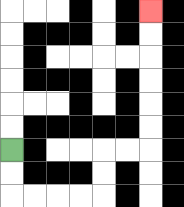{'start': '[0, 6]', 'end': '[6, 0]', 'path_directions': 'D,D,R,R,R,R,U,U,R,R,U,U,U,U,U,U', 'path_coordinates': '[[0, 6], [0, 7], [0, 8], [1, 8], [2, 8], [3, 8], [4, 8], [4, 7], [4, 6], [5, 6], [6, 6], [6, 5], [6, 4], [6, 3], [6, 2], [6, 1], [6, 0]]'}